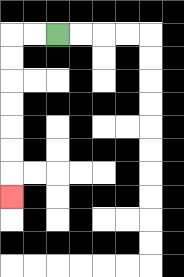{'start': '[2, 1]', 'end': '[0, 8]', 'path_directions': 'L,L,D,D,D,D,D,D,D', 'path_coordinates': '[[2, 1], [1, 1], [0, 1], [0, 2], [0, 3], [0, 4], [0, 5], [0, 6], [0, 7], [0, 8]]'}